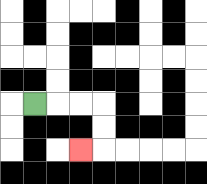{'start': '[1, 4]', 'end': '[3, 6]', 'path_directions': 'R,R,R,D,D,L', 'path_coordinates': '[[1, 4], [2, 4], [3, 4], [4, 4], [4, 5], [4, 6], [3, 6]]'}